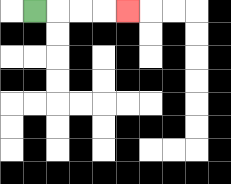{'start': '[1, 0]', 'end': '[5, 0]', 'path_directions': 'R,R,R,R', 'path_coordinates': '[[1, 0], [2, 0], [3, 0], [4, 0], [5, 0]]'}